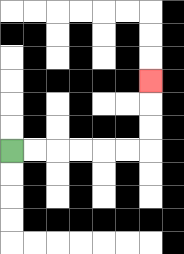{'start': '[0, 6]', 'end': '[6, 3]', 'path_directions': 'R,R,R,R,R,R,U,U,U', 'path_coordinates': '[[0, 6], [1, 6], [2, 6], [3, 6], [4, 6], [5, 6], [6, 6], [6, 5], [6, 4], [6, 3]]'}